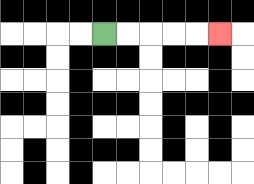{'start': '[4, 1]', 'end': '[9, 1]', 'path_directions': 'R,R,R,R,R', 'path_coordinates': '[[4, 1], [5, 1], [6, 1], [7, 1], [8, 1], [9, 1]]'}